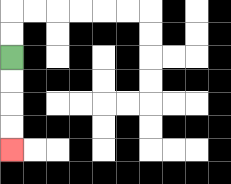{'start': '[0, 2]', 'end': '[0, 6]', 'path_directions': 'D,D,D,D', 'path_coordinates': '[[0, 2], [0, 3], [0, 4], [0, 5], [0, 6]]'}